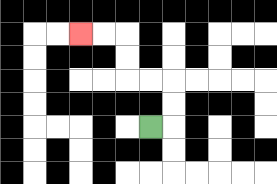{'start': '[6, 5]', 'end': '[3, 1]', 'path_directions': 'R,U,U,L,L,U,U,L,L', 'path_coordinates': '[[6, 5], [7, 5], [7, 4], [7, 3], [6, 3], [5, 3], [5, 2], [5, 1], [4, 1], [3, 1]]'}